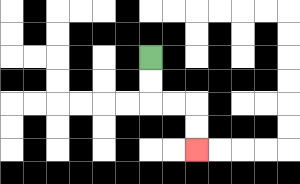{'start': '[6, 2]', 'end': '[8, 6]', 'path_directions': 'D,D,R,R,D,D', 'path_coordinates': '[[6, 2], [6, 3], [6, 4], [7, 4], [8, 4], [8, 5], [8, 6]]'}